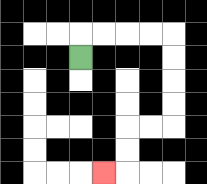{'start': '[3, 2]', 'end': '[4, 7]', 'path_directions': 'U,R,R,R,R,D,D,D,D,L,L,D,D,L', 'path_coordinates': '[[3, 2], [3, 1], [4, 1], [5, 1], [6, 1], [7, 1], [7, 2], [7, 3], [7, 4], [7, 5], [6, 5], [5, 5], [5, 6], [5, 7], [4, 7]]'}